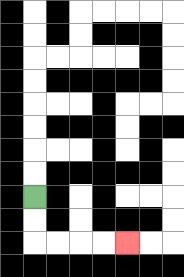{'start': '[1, 8]', 'end': '[5, 10]', 'path_directions': 'D,D,R,R,R,R', 'path_coordinates': '[[1, 8], [1, 9], [1, 10], [2, 10], [3, 10], [4, 10], [5, 10]]'}